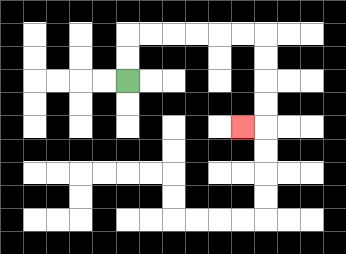{'start': '[5, 3]', 'end': '[10, 5]', 'path_directions': 'U,U,R,R,R,R,R,R,D,D,D,D,L', 'path_coordinates': '[[5, 3], [5, 2], [5, 1], [6, 1], [7, 1], [8, 1], [9, 1], [10, 1], [11, 1], [11, 2], [11, 3], [11, 4], [11, 5], [10, 5]]'}